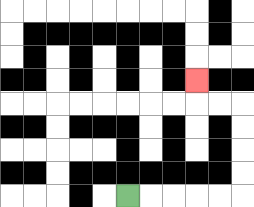{'start': '[5, 8]', 'end': '[8, 3]', 'path_directions': 'R,R,R,R,R,U,U,U,U,L,L,U', 'path_coordinates': '[[5, 8], [6, 8], [7, 8], [8, 8], [9, 8], [10, 8], [10, 7], [10, 6], [10, 5], [10, 4], [9, 4], [8, 4], [8, 3]]'}